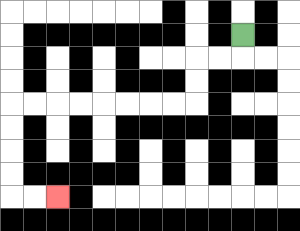{'start': '[10, 1]', 'end': '[2, 8]', 'path_directions': 'D,L,L,D,D,L,L,L,L,L,L,L,L,D,D,D,D,R,R', 'path_coordinates': '[[10, 1], [10, 2], [9, 2], [8, 2], [8, 3], [8, 4], [7, 4], [6, 4], [5, 4], [4, 4], [3, 4], [2, 4], [1, 4], [0, 4], [0, 5], [0, 6], [0, 7], [0, 8], [1, 8], [2, 8]]'}